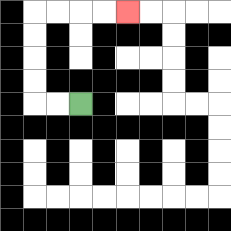{'start': '[3, 4]', 'end': '[5, 0]', 'path_directions': 'L,L,U,U,U,U,R,R,R,R', 'path_coordinates': '[[3, 4], [2, 4], [1, 4], [1, 3], [1, 2], [1, 1], [1, 0], [2, 0], [3, 0], [4, 0], [5, 0]]'}